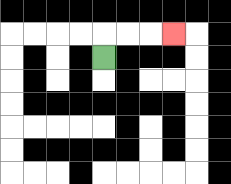{'start': '[4, 2]', 'end': '[7, 1]', 'path_directions': 'U,R,R,R', 'path_coordinates': '[[4, 2], [4, 1], [5, 1], [6, 1], [7, 1]]'}